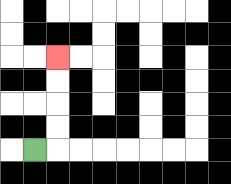{'start': '[1, 6]', 'end': '[2, 2]', 'path_directions': 'R,U,U,U,U', 'path_coordinates': '[[1, 6], [2, 6], [2, 5], [2, 4], [2, 3], [2, 2]]'}